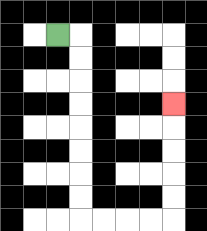{'start': '[2, 1]', 'end': '[7, 4]', 'path_directions': 'R,D,D,D,D,D,D,D,D,R,R,R,R,U,U,U,U,U', 'path_coordinates': '[[2, 1], [3, 1], [3, 2], [3, 3], [3, 4], [3, 5], [3, 6], [3, 7], [3, 8], [3, 9], [4, 9], [5, 9], [6, 9], [7, 9], [7, 8], [7, 7], [7, 6], [7, 5], [7, 4]]'}